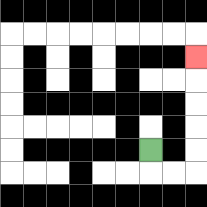{'start': '[6, 6]', 'end': '[8, 2]', 'path_directions': 'D,R,R,U,U,U,U,U', 'path_coordinates': '[[6, 6], [6, 7], [7, 7], [8, 7], [8, 6], [8, 5], [8, 4], [8, 3], [8, 2]]'}